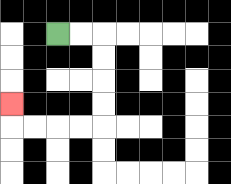{'start': '[2, 1]', 'end': '[0, 4]', 'path_directions': 'R,R,D,D,D,D,L,L,L,L,U', 'path_coordinates': '[[2, 1], [3, 1], [4, 1], [4, 2], [4, 3], [4, 4], [4, 5], [3, 5], [2, 5], [1, 5], [0, 5], [0, 4]]'}